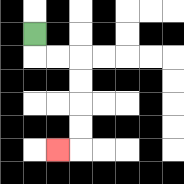{'start': '[1, 1]', 'end': '[2, 6]', 'path_directions': 'D,R,R,D,D,D,D,L', 'path_coordinates': '[[1, 1], [1, 2], [2, 2], [3, 2], [3, 3], [3, 4], [3, 5], [3, 6], [2, 6]]'}